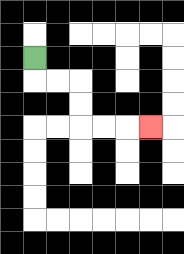{'start': '[1, 2]', 'end': '[6, 5]', 'path_directions': 'D,R,R,D,D,R,R,R', 'path_coordinates': '[[1, 2], [1, 3], [2, 3], [3, 3], [3, 4], [3, 5], [4, 5], [5, 5], [6, 5]]'}